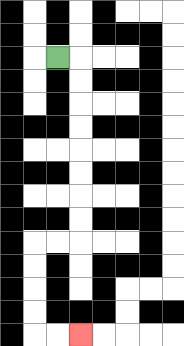{'start': '[2, 2]', 'end': '[3, 14]', 'path_directions': 'R,D,D,D,D,D,D,D,D,L,L,D,D,D,D,R,R', 'path_coordinates': '[[2, 2], [3, 2], [3, 3], [3, 4], [3, 5], [3, 6], [3, 7], [3, 8], [3, 9], [3, 10], [2, 10], [1, 10], [1, 11], [1, 12], [1, 13], [1, 14], [2, 14], [3, 14]]'}